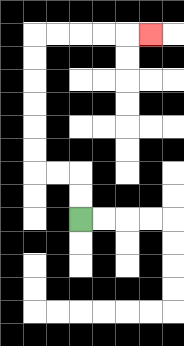{'start': '[3, 9]', 'end': '[6, 1]', 'path_directions': 'U,U,L,L,U,U,U,U,U,U,R,R,R,R,R', 'path_coordinates': '[[3, 9], [3, 8], [3, 7], [2, 7], [1, 7], [1, 6], [1, 5], [1, 4], [1, 3], [1, 2], [1, 1], [2, 1], [3, 1], [4, 1], [5, 1], [6, 1]]'}